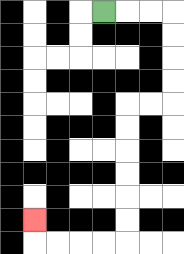{'start': '[4, 0]', 'end': '[1, 9]', 'path_directions': 'R,R,R,D,D,D,D,L,L,D,D,D,D,D,D,L,L,L,L,U', 'path_coordinates': '[[4, 0], [5, 0], [6, 0], [7, 0], [7, 1], [7, 2], [7, 3], [7, 4], [6, 4], [5, 4], [5, 5], [5, 6], [5, 7], [5, 8], [5, 9], [5, 10], [4, 10], [3, 10], [2, 10], [1, 10], [1, 9]]'}